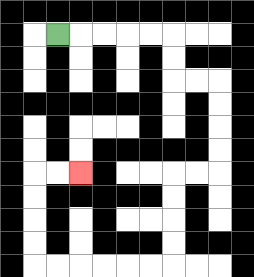{'start': '[2, 1]', 'end': '[3, 7]', 'path_directions': 'R,R,R,R,R,D,D,R,R,D,D,D,D,L,L,D,D,D,D,L,L,L,L,L,L,U,U,U,U,R,R', 'path_coordinates': '[[2, 1], [3, 1], [4, 1], [5, 1], [6, 1], [7, 1], [7, 2], [7, 3], [8, 3], [9, 3], [9, 4], [9, 5], [9, 6], [9, 7], [8, 7], [7, 7], [7, 8], [7, 9], [7, 10], [7, 11], [6, 11], [5, 11], [4, 11], [3, 11], [2, 11], [1, 11], [1, 10], [1, 9], [1, 8], [1, 7], [2, 7], [3, 7]]'}